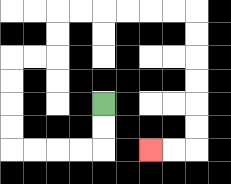{'start': '[4, 4]', 'end': '[6, 6]', 'path_directions': 'D,D,L,L,L,L,U,U,U,U,R,R,U,U,R,R,R,R,R,R,D,D,D,D,D,D,L,L', 'path_coordinates': '[[4, 4], [4, 5], [4, 6], [3, 6], [2, 6], [1, 6], [0, 6], [0, 5], [0, 4], [0, 3], [0, 2], [1, 2], [2, 2], [2, 1], [2, 0], [3, 0], [4, 0], [5, 0], [6, 0], [7, 0], [8, 0], [8, 1], [8, 2], [8, 3], [8, 4], [8, 5], [8, 6], [7, 6], [6, 6]]'}